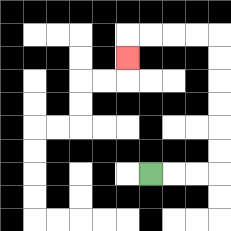{'start': '[6, 7]', 'end': '[5, 2]', 'path_directions': 'R,R,R,U,U,U,U,U,U,L,L,L,L,D', 'path_coordinates': '[[6, 7], [7, 7], [8, 7], [9, 7], [9, 6], [9, 5], [9, 4], [9, 3], [9, 2], [9, 1], [8, 1], [7, 1], [6, 1], [5, 1], [5, 2]]'}